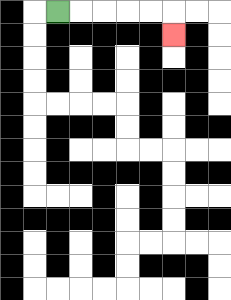{'start': '[2, 0]', 'end': '[7, 1]', 'path_directions': 'R,R,R,R,R,D', 'path_coordinates': '[[2, 0], [3, 0], [4, 0], [5, 0], [6, 0], [7, 0], [7, 1]]'}